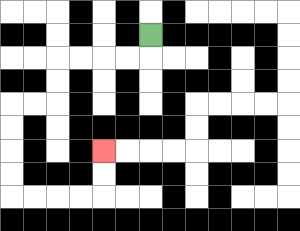{'start': '[6, 1]', 'end': '[4, 6]', 'path_directions': 'D,L,L,L,L,D,D,L,L,D,D,D,D,R,R,R,R,U,U', 'path_coordinates': '[[6, 1], [6, 2], [5, 2], [4, 2], [3, 2], [2, 2], [2, 3], [2, 4], [1, 4], [0, 4], [0, 5], [0, 6], [0, 7], [0, 8], [1, 8], [2, 8], [3, 8], [4, 8], [4, 7], [4, 6]]'}